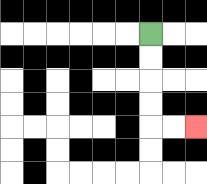{'start': '[6, 1]', 'end': '[8, 5]', 'path_directions': 'D,D,D,D,R,R', 'path_coordinates': '[[6, 1], [6, 2], [6, 3], [6, 4], [6, 5], [7, 5], [8, 5]]'}